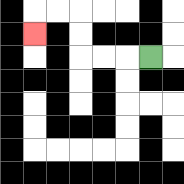{'start': '[6, 2]', 'end': '[1, 1]', 'path_directions': 'L,L,L,U,U,L,L,D', 'path_coordinates': '[[6, 2], [5, 2], [4, 2], [3, 2], [3, 1], [3, 0], [2, 0], [1, 0], [1, 1]]'}